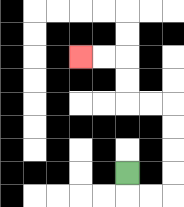{'start': '[5, 7]', 'end': '[3, 2]', 'path_directions': 'D,R,R,U,U,U,U,L,L,U,U,L,L', 'path_coordinates': '[[5, 7], [5, 8], [6, 8], [7, 8], [7, 7], [7, 6], [7, 5], [7, 4], [6, 4], [5, 4], [5, 3], [5, 2], [4, 2], [3, 2]]'}